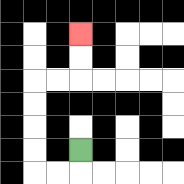{'start': '[3, 6]', 'end': '[3, 1]', 'path_directions': 'D,L,L,U,U,U,U,R,R,U,U', 'path_coordinates': '[[3, 6], [3, 7], [2, 7], [1, 7], [1, 6], [1, 5], [1, 4], [1, 3], [2, 3], [3, 3], [3, 2], [3, 1]]'}